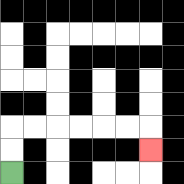{'start': '[0, 7]', 'end': '[6, 6]', 'path_directions': 'U,U,R,R,R,R,R,R,D', 'path_coordinates': '[[0, 7], [0, 6], [0, 5], [1, 5], [2, 5], [3, 5], [4, 5], [5, 5], [6, 5], [6, 6]]'}